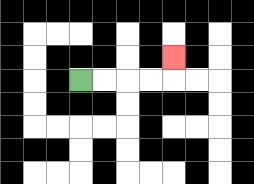{'start': '[3, 3]', 'end': '[7, 2]', 'path_directions': 'R,R,R,R,U', 'path_coordinates': '[[3, 3], [4, 3], [5, 3], [6, 3], [7, 3], [7, 2]]'}